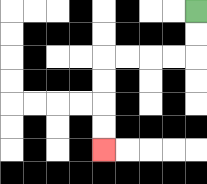{'start': '[8, 0]', 'end': '[4, 6]', 'path_directions': 'D,D,L,L,L,L,D,D,D,D', 'path_coordinates': '[[8, 0], [8, 1], [8, 2], [7, 2], [6, 2], [5, 2], [4, 2], [4, 3], [4, 4], [4, 5], [4, 6]]'}